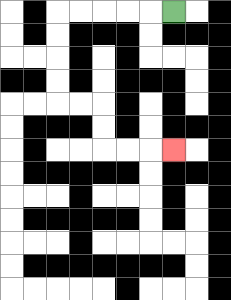{'start': '[7, 0]', 'end': '[7, 6]', 'path_directions': 'L,L,L,L,L,D,D,D,D,R,R,D,D,R,R,R', 'path_coordinates': '[[7, 0], [6, 0], [5, 0], [4, 0], [3, 0], [2, 0], [2, 1], [2, 2], [2, 3], [2, 4], [3, 4], [4, 4], [4, 5], [4, 6], [5, 6], [6, 6], [7, 6]]'}